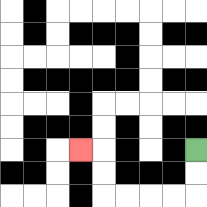{'start': '[8, 6]', 'end': '[3, 6]', 'path_directions': 'D,D,L,L,L,L,U,U,L', 'path_coordinates': '[[8, 6], [8, 7], [8, 8], [7, 8], [6, 8], [5, 8], [4, 8], [4, 7], [4, 6], [3, 6]]'}